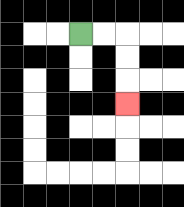{'start': '[3, 1]', 'end': '[5, 4]', 'path_directions': 'R,R,D,D,D', 'path_coordinates': '[[3, 1], [4, 1], [5, 1], [5, 2], [5, 3], [5, 4]]'}